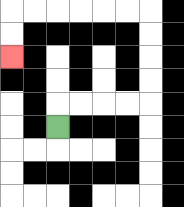{'start': '[2, 5]', 'end': '[0, 2]', 'path_directions': 'U,R,R,R,R,U,U,U,U,L,L,L,L,L,L,D,D', 'path_coordinates': '[[2, 5], [2, 4], [3, 4], [4, 4], [5, 4], [6, 4], [6, 3], [6, 2], [6, 1], [6, 0], [5, 0], [4, 0], [3, 0], [2, 0], [1, 0], [0, 0], [0, 1], [0, 2]]'}